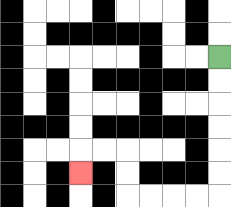{'start': '[9, 2]', 'end': '[3, 7]', 'path_directions': 'D,D,D,D,D,D,L,L,L,L,U,U,L,L,D', 'path_coordinates': '[[9, 2], [9, 3], [9, 4], [9, 5], [9, 6], [9, 7], [9, 8], [8, 8], [7, 8], [6, 8], [5, 8], [5, 7], [5, 6], [4, 6], [3, 6], [3, 7]]'}